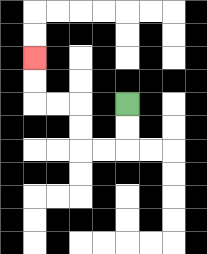{'start': '[5, 4]', 'end': '[1, 2]', 'path_directions': 'D,D,L,L,U,U,L,L,U,U', 'path_coordinates': '[[5, 4], [5, 5], [5, 6], [4, 6], [3, 6], [3, 5], [3, 4], [2, 4], [1, 4], [1, 3], [1, 2]]'}